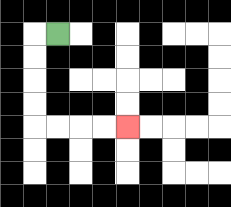{'start': '[2, 1]', 'end': '[5, 5]', 'path_directions': 'L,D,D,D,D,R,R,R,R', 'path_coordinates': '[[2, 1], [1, 1], [1, 2], [1, 3], [1, 4], [1, 5], [2, 5], [3, 5], [4, 5], [5, 5]]'}